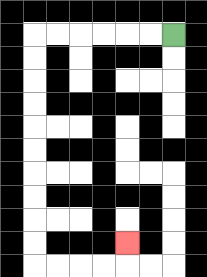{'start': '[7, 1]', 'end': '[5, 10]', 'path_directions': 'L,L,L,L,L,L,D,D,D,D,D,D,D,D,D,D,R,R,R,R,U', 'path_coordinates': '[[7, 1], [6, 1], [5, 1], [4, 1], [3, 1], [2, 1], [1, 1], [1, 2], [1, 3], [1, 4], [1, 5], [1, 6], [1, 7], [1, 8], [1, 9], [1, 10], [1, 11], [2, 11], [3, 11], [4, 11], [5, 11], [5, 10]]'}